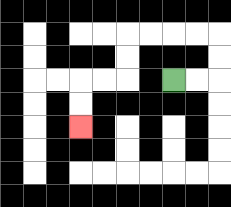{'start': '[7, 3]', 'end': '[3, 5]', 'path_directions': 'R,R,U,U,L,L,L,L,D,D,L,L,D,D', 'path_coordinates': '[[7, 3], [8, 3], [9, 3], [9, 2], [9, 1], [8, 1], [7, 1], [6, 1], [5, 1], [5, 2], [5, 3], [4, 3], [3, 3], [3, 4], [3, 5]]'}